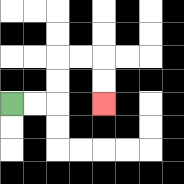{'start': '[0, 4]', 'end': '[4, 4]', 'path_directions': 'R,R,U,U,R,R,D,D', 'path_coordinates': '[[0, 4], [1, 4], [2, 4], [2, 3], [2, 2], [3, 2], [4, 2], [4, 3], [4, 4]]'}